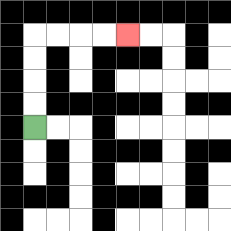{'start': '[1, 5]', 'end': '[5, 1]', 'path_directions': 'U,U,U,U,R,R,R,R', 'path_coordinates': '[[1, 5], [1, 4], [1, 3], [1, 2], [1, 1], [2, 1], [3, 1], [4, 1], [5, 1]]'}